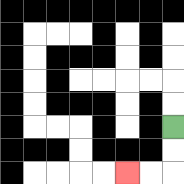{'start': '[7, 5]', 'end': '[5, 7]', 'path_directions': 'D,D,L,L', 'path_coordinates': '[[7, 5], [7, 6], [7, 7], [6, 7], [5, 7]]'}